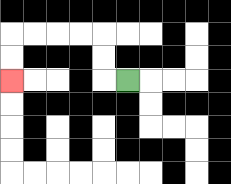{'start': '[5, 3]', 'end': '[0, 3]', 'path_directions': 'L,U,U,L,L,L,L,D,D', 'path_coordinates': '[[5, 3], [4, 3], [4, 2], [4, 1], [3, 1], [2, 1], [1, 1], [0, 1], [0, 2], [0, 3]]'}